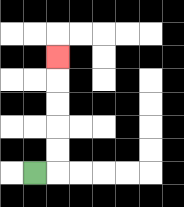{'start': '[1, 7]', 'end': '[2, 2]', 'path_directions': 'R,U,U,U,U,U', 'path_coordinates': '[[1, 7], [2, 7], [2, 6], [2, 5], [2, 4], [2, 3], [2, 2]]'}